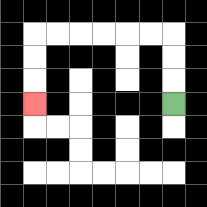{'start': '[7, 4]', 'end': '[1, 4]', 'path_directions': 'U,U,U,L,L,L,L,L,L,D,D,D', 'path_coordinates': '[[7, 4], [7, 3], [7, 2], [7, 1], [6, 1], [5, 1], [4, 1], [3, 1], [2, 1], [1, 1], [1, 2], [1, 3], [1, 4]]'}